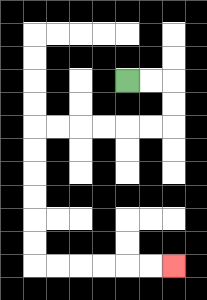{'start': '[5, 3]', 'end': '[7, 11]', 'path_directions': 'R,R,D,D,L,L,L,L,L,L,D,D,D,D,D,D,R,R,R,R,R,R', 'path_coordinates': '[[5, 3], [6, 3], [7, 3], [7, 4], [7, 5], [6, 5], [5, 5], [4, 5], [3, 5], [2, 5], [1, 5], [1, 6], [1, 7], [1, 8], [1, 9], [1, 10], [1, 11], [2, 11], [3, 11], [4, 11], [5, 11], [6, 11], [7, 11]]'}